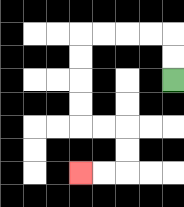{'start': '[7, 3]', 'end': '[3, 7]', 'path_directions': 'U,U,L,L,L,L,D,D,D,D,R,R,D,D,L,L', 'path_coordinates': '[[7, 3], [7, 2], [7, 1], [6, 1], [5, 1], [4, 1], [3, 1], [3, 2], [3, 3], [3, 4], [3, 5], [4, 5], [5, 5], [5, 6], [5, 7], [4, 7], [3, 7]]'}